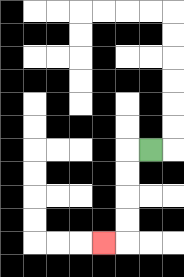{'start': '[6, 6]', 'end': '[4, 10]', 'path_directions': 'L,D,D,D,D,L', 'path_coordinates': '[[6, 6], [5, 6], [5, 7], [5, 8], [5, 9], [5, 10], [4, 10]]'}